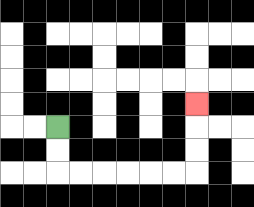{'start': '[2, 5]', 'end': '[8, 4]', 'path_directions': 'D,D,R,R,R,R,R,R,U,U,U', 'path_coordinates': '[[2, 5], [2, 6], [2, 7], [3, 7], [4, 7], [5, 7], [6, 7], [7, 7], [8, 7], [8, 6], [8, 5], [8, 4]]'}